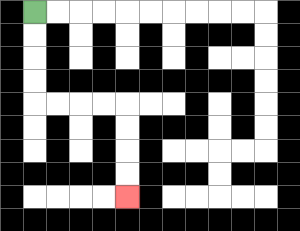{'start': '[1, 0]', 'end': '[5, 8]', 'path_directions': 'D,D,D,D,R,R,R,R,D,D,D,D', 'path_coordinates': '[[1, 0], [1, 1], [1, 2], [1, 3], [1, 4], [2, 4], [3, 4], [4, 4], [5, 4], [5, 5], [5, 6], [5, 7], [5, 8]]'}